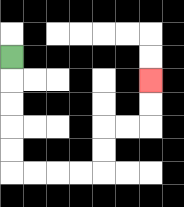{'start': '[0, 2]', 'end': '[6, 3]', 'path_directions': 'D,D,D,D,D,R,R,R,R,U,U,R,R,U,U', 'path_coordinates': '[[0, 2], [0, 3], [0, 4], [0, 5], [0, 6], [0, 7], [1, 7], [2, 7], [3, 7], [4, 7], [4, 6], [4, 5], [5, 5], [6, 5], [6, 4], [6, 3]]'}